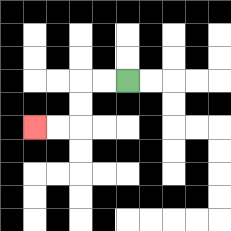{'start': '[5, 3]', 'end': '[1, 5]', 'path_directions': 'L,L,D,D,L,L', 'path_coordinates': '[[5, 3], [4, 3], [3, 3], [3, 4], [3, 5], [2, 5], [1, 5]]'}